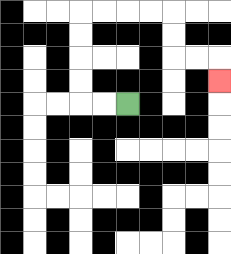{'start': '[5, 4]', 'end': '[9, 3]', 'path_directions': 'L,L,U,U,U,U,R,R,R,R,D,D,R,R,D', 'path_coordinates': '[[5, 4], [4, 4], [3, 4], [3, 3], [3, 2], [3, 1], [3, 0], [4, 0], [5, 0], [6, 0], [7, 0], [7, 1], [7, 2], [8, 2], [9, 2], [9, 3]]'}